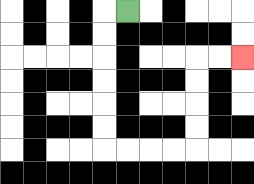{'start': '[5, 0]', 'end': '[10, 2]', 'path_directions': 'L,D,D,D,D,D,D,R,R,R,R,U,U,U,U,R,R', 'path_coordinates': '[[5, 0], [4, 0], [4, 1], [4, 2], [4, 3], [4, 4], [4, 5], [4, 6], [5, 6], [6, 6], [7, 6], [8, 6], [8, 5], [8, 4], [8, 3], [8, 2], [9, 2], [10, 2]]'}